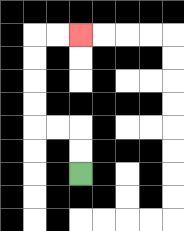{'start': '[3, 7]', 'end': '[3, 1]', 'path_directions': 'U,U,L,L,U,U,U,U,R,R', 'path_coordinates': '[[3, 7], [3, 6], [3, 5], [2, 5], [1, 5], [1, 4], [1, 3], [1, 2], [1, 1], [2, 1], [3, 1]]'}